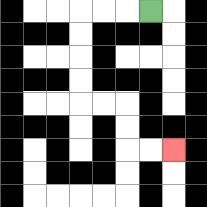{'start': '[6, 0]', 'end': '[7, 6]', 'path_directions': 'L,L,L,D,D,D,D,R,R,D,D,R,R', 'path_coordinates': '[[6, 0], [5, 0], [4, 0], [3, 0], [3, 1], [3, 2], [3, 3], [3, 4], [4, 4], [5, 4], [5, 5], [5, 6], [6, 6], [7, 6]]'}